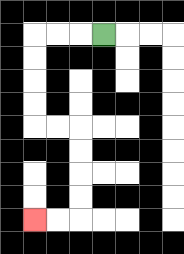{'start': '[4, 1]', 'end': '[1, 9]', 'path_directions': 'L,L,L,D,D,D,D,R,R,D,D,D,D,L,L', 'path_coordinates': '[[4, 1], [3, 1], [2, 1], [1, 1], [1, 2], [1, 3], [1, 4], [1, 5], [2, 5], [3, 5], [3, 6], [3, 7], [3, 8], [3, 9], [2, 9], [1, 9]]'}